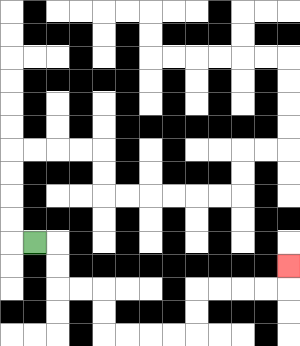{'start': '[1, 10]', 'end': '[12, 11]', 'path_directions': 'R,D,D,R,R,D,D,R,R,R,R,U,U,R,R,R,R,U', 'path_coordinates': '[[1, 10], [2, 10], [2, 11], [2, 12], [3, 12], [4, 12], [4, 13], [4, 14], [5, 14], [6, 14], [7, 14], [8, 14], [8, 13], [8, 12], [9, 12], [10, 12], [11, 12], [12, 12], [12, 11]]'}